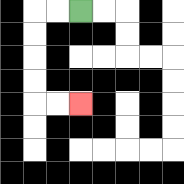{'start': '[3, 0]', 'end': '[3, 4]', 'path_directions': 'L,L,D,D,D,D,R,R', 'path_coordinates': '[[3, 0], [2, 0], [1, 0], [1, 1], [1, 2], [1, 3], [1, 4], [2, 4], [3, 4]]'}